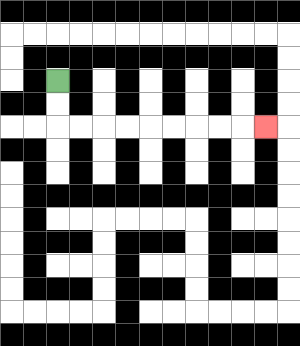{'start': '[2, 3]', 'end': '[11, 5]', 'path_directions': 'D,D,R,R,R,R,R,R,R,R,R', 'path_coordinates': '[[2, 3], [2, 4], [2, 5], [3, 5], [4, 5], [5, 5], [6, 5], [7, 5], [8, 5], [9, 5], [10, 5], [11, 5]]'}